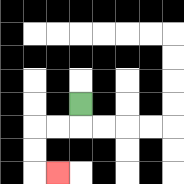{'start': '[3, 4]', 'end': '[2, 7]', 'path_directions': 'D,L,L,D,D,R', 'path_coordinates': '[[3, 4], [3, 5], [2, 5], [1, 5], [1, 6], [1, 7], [2, 7]]'}